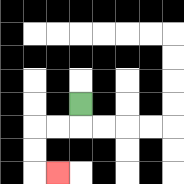{'start': '[3, 4]', 'end': '[2, 7]', 'path_directions': 'D,L,L,D,D,R', 'path_coordinates': '[[3, 4], [3, 5], [2, 5], [1, 5], [1, 6], [1, 7], [2, 7]]'}